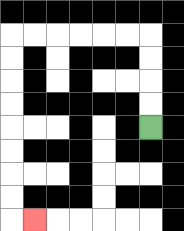{'start': '[6, 5]', 'end': '[1, 9]', 'path_directions': 'U,U,U,U,L,L,L,L,L,L,D,D,D,D,D,D,D,D,R', 'path_coordinates': '[[6, 5], [6, 4], [6, 3], [6, 2], [6, 1], [5, 1], [4, 1], [3, 1], [2, 1], [1, 1], [0, 1], [0, 2], [0, 3], [0, 4], [0, 5], [0, 6], [0, 7], [0, 8], [0, 9], [1, 9]]'}